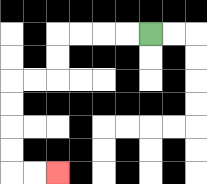{'start': '[6, 1]', 'end': '[2, 7]', 'path_directions': 'L,L,L,L,D,D,L,L,D,D,D,D,R,R', 'path_coordinates': '[[6, 1], [5, 1], [4, 1], [3, 1], [2, 1], [2, 2], [2, 3], [1, 3], [0, 3], [0, 4], [0, 5], [0, 6], [0, 7], [1, 7], [2, 7]]'}